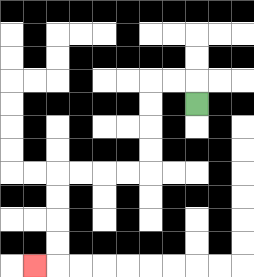{'start': '[8, 4]', 'end': '[1, 11]', 'path_directions': 'U,L,L,D,D,D,D,L,L,L,L,D,D,D,D,L', 'path_coordinates': '[[8, 4], [8, 3], [7, 3], [6, 3], [6, 4], [6, 5], [6, 6], [6, 7], [5, 7], [4, 7], [3, 7], [2, 7], [2, 8], [2, 9], [2, 10], [2, 11], [1, 11]]'}